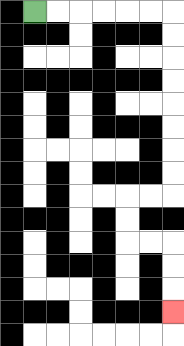{'start': '[1, 0]', 'end': '[7, 13]', 'path_directions': 'R,R,R,R,R,R,D,D,D,D,D,D,D,D,L,L,D,D,R,R,D,D,D', 'path_coordinates': '[[1, 0], [2, 0], [3, 0], [4, 0], [5, 0], [6, 0], [7, 0], [7, 1], [7, 2], [7, 3], [7, 4], [7, 5], [7, 6], [7, 7], [7, 8], [6, 8], [5, 8], [5, 9], [5, 10], [6, 10], [7, 10], [7, 11], [7, 12], [7, 13]]'}